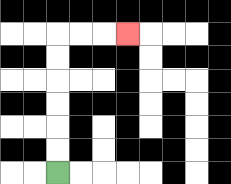{'start': '[2, 7]', 'end': '[5, 1]', 'path_directions': 'U,U,U,U,U,U,R,R,R', 'path_coordinates': '[[2, 7], [2, 6], [2, 5], [2, 4], [2, 3], [2, 2], [2, 1], [3, 1], [4, 1], [5, 1]]'}